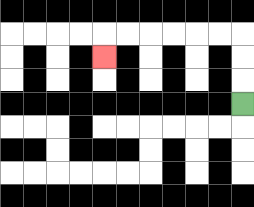{'start': '[10, 4]', 'end': '[4, 2]', 'path_directions': 'U,U,U,L,L,L,L,L,L,D', 'path_coordinates': '[[10, 4], [10, 3], [10, 2], [10, 1], [9, 1], [8, 1], [7, 1], [6, 1], [5, 1], [4, 1], [4, 2]]'}